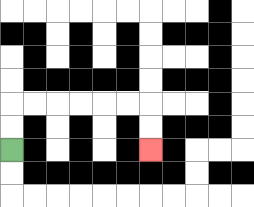{'start': '[0, 6]', 'end': '[6, 6]', 'path_directions': 'U,U,R,R,R,R,R,R,D,D', 'path_coordinates': '[[0, 6], [0, 5], [0, 4], [1, 4], [2, 4], [3, 4], [4, 4], [5, 4], [6, 4], [6, 5], [6, 6]]'}